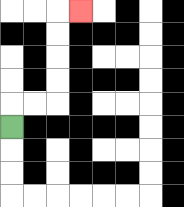{'start': '[0, 5]', 'end': '[3, 0]', 'path_directions': 'U,R,R,U,U,U,U,R', 'path_coordinates': '[[0, 5], [0, 4], [1, 4], [2, 4], [2, 3], [2, 2], [2, 1], [2, 0], [3, 0]]'}